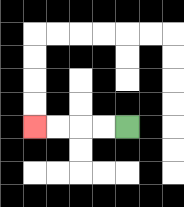{'start': '[5, 5]', 'end': '[1, 5]', 'path_directions': 'L,L,L,L', 'path_coordinates': '[[5, 5], [4, 5], [3, 5], [2, 5], [1, 5]]'}